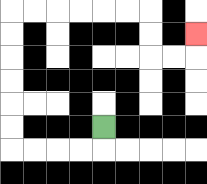{'start': '[4, 5]', 'end': '[8, 1]', 'path_directions': 'D,L,L,L,L,U,U,U,U,U,U,R,R,R,R,R,R,D,D,R,R,U', 'path_coordinates': '[[4, 5], [4, 6], [3, 6], [2, 6], [1, 6], [0, 6], [0, 5], [0, 4], [0, 3], [0, 2], [0, 1], [0, 0], [1, 0], [2, 0], [3, 0], [4, 0], [5, 0], [6, 0], [6, 1], [6, 2], [7, 2], [8, 2], [8, 1]]'}